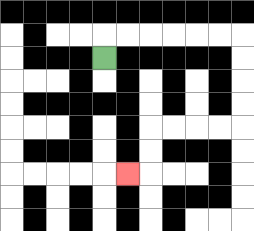{'start': '[4, 2]', 'end': '[5, 7]', 'path_directions': 'U,R,R,R,R,R,R,D,D,D,D,L,L,L,L,D,D,L', 'path_coordinates': '[[4, 2], [4, 1], [5, 1], [6, 1], [7, 1], [8, 1], [9, 1], [10, 1], [10, 2], [10, 3], [10, 4], [10, 5], [9, 5], [8, 5], [7, 5], [6, 5], [6, 6], [6, 7], [5, 7]]'}